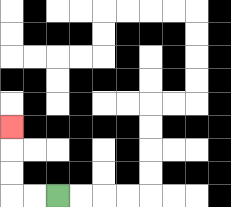{'start': '[2, 8]', 'end': '[0, 5]', 'path_directions': 'L,L,U,U,U', 'path_coordinates': '[[2, 8], [1, 8], [0, 8], [0, 7], [0, 6], [0, 5]]'}